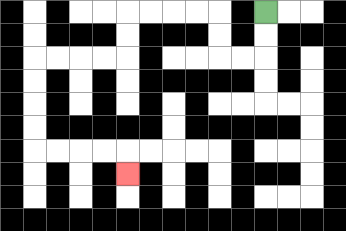{'start': '[11, 0]', 'end': '[5, 7]', 'path_directions': 'D,D,L,L,U,U,L,L,L,L,D,D,L,L,L,L,D,D,D,D,R,R,R,R,D', 'path_coordinates': '[[11, 0], [11, 1], [11, 2], [10, 2], [9, 2], [9, 1], [9, 0], [8, 0], [7, 0], [6, 0], [5, 0], [5, 1], [5, 2], [4, 2], [3, 2], [2, 2], [1, 2], [1, 3], [1, 4], [1, 5], [1, 6], [2, 6], [3, 6], [4, 6], [5, 6], [5, 7]]'}